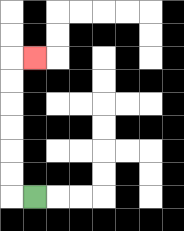{'start': '[1, 8]', 'end': '[1, 2]', 'path_directions': 'L,U,U,U,U,U,U,R', 'path_coordinates': '[[1, 8], [0, 8], [0, 7], [0, 6], [0, 5], [0, 4], [0, 3], [0, 2], [1, 2]]'}